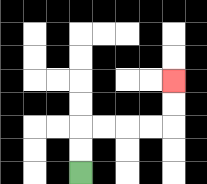{'start': '[3, 7]', 'end': '[7, 3]', 'path_directions': 'U,U,R,R,R,R,U,U', 'path_coordinates': '[[3, 7], [3, 6], [3, 5], [4, 5], [5, 5], [6, 5], [7, 5], [7, 4], [7, 3]]'}